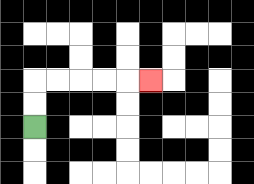{'start': '[1, 5]', 'end': '[6, 3]', 'path_directions': 'U,U,R,R,R,R,R', 'path_coordinates': '[[1, 5], [1, 4], [1, 3], [2, 3], [3, 3], [4, 3], [5, 3], [6, 3]]'}